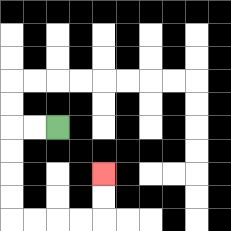{'start': '[2, 5]', 'end': '[4, 7]', 'path_directions': 'L,L,D,D,D,D,R,R,R,R,U,U', 'path_coordinates': '[[2, 5], [1, 5], [0, 5], [0, 6], [0, 7], [0, 8], [0, 9], [1, 9], [2, 9], [3, 9], [4, 9], [4, 8], [4, 7]]'}